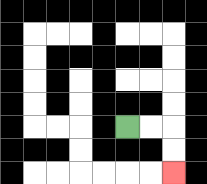{'start': '[5, 5]', 'end': '[7, 7]', 'path_directions': 'R,R,D,D', 'path_coordinates': '[[5, 5], [6, 5], [7, 5], [7, 6], [7, 7]]'}